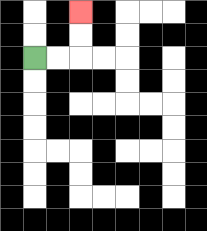{'start': '[1, 2]', 'end': '[3, 0]', 'path_directions': 'R,R,U,U', 'path_coordinates': '[[1, 2], [2, 2], [3, 2], [3, 1], [3, 0]]'}